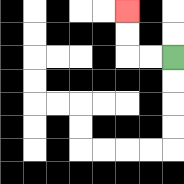{'start': '[7, 2]', 'end': '[5, 0]', 'path_directions': 'L,L,U,U', 'path_coordinates': '[[7, 2], [6, 2], [5, 2], [5, 1], [5, 0]]'}